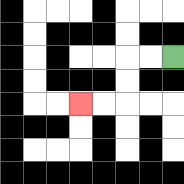{'start': '[7, 2]', 'end': '[3, 4]', 'path_directions': 'L,L,D,D,L,L', 'path_coordinates': '[[7, 2], [6, 2], [5, 2], [5, 3], [5, 4], [4, 4], [3, 4]]'}